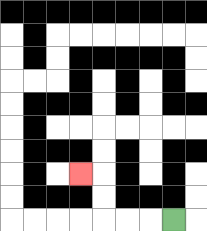{'start': '[7, 9]', 'end': '[3, 7]', 'path_directions': 'L,L,L,U,U,L', 'path_coordinates': '[[7, 9], [6, 9], [5, 9], [4, 9], [4, 8], [4, 7], [3, 7]]'}